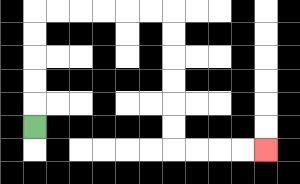{'start': '[1, 5]', 'end': '[11, 6]', 'path_directions': 'U,U,U,U,U,R,R,R,R,R,R,D,D,D,D,D,D,R,R,R,R', 'path_coordinates': '[[1, 5], [1, 4], [1, 3], [1, 2], [1, 1], [1, 0], [2, 0], [3, 0], [4, 0], [5, 0], [6, 0], [7, 0], [7, 1], [7, 2], [7, 3], [7, 4], [7, 5], [7, 6], [8, 6], [9, 6], [10, 6], [11, 6]]'}